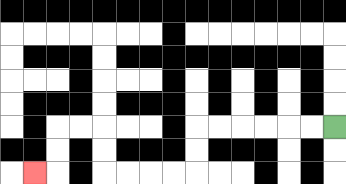{'start': '[14, 5]', 'end': '[1, 7]', 'path_directions': 'L,L,L,L,L,L,D,D,L,L,L,L,U,U,L,L,D,D,L', 'path_coordinates': '[[14, 5], [13, 5], [12, 5], [11, 5], [10, 5], [9, 5], [8, 5], [8, 6], [8, 7], [7, 7], [6, 7], [5, 7], [4, 7], [4, 6], [4, 5], [3, 5], [2, 5], [2, 6], [2, 7], [1, 7]]'}